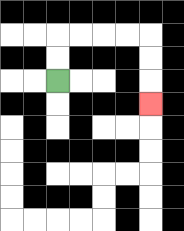{'start': '[2, 3]', 'end': '[6, 4]', 'path_directions': 'U,U,R,R,R,R,D,D,D', 'path_coordinates': '[[2, 3], [2, 2], [2, 1], [3, 1], [4, 1], [5, 1], [6, 1], [6, 2], [6, 3], [6, 4]]'}